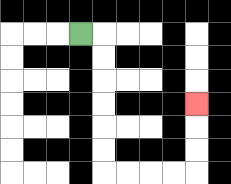{'start': '[3, 1]', 'end': '[8, 4]', 'path_directions': 'R,D,D,D,D,D,D,R,R,R,R,U,U,U', 'path_coordinates': '[[3, 1], [4, 1], [4, 2], [4, 3], [4, 4], [4, 5], [4, 6], [4, 7], [5, 7], [6, 7], [7, 7], [8, 7], [8, 6], [8, 5], [8, 4]]'}